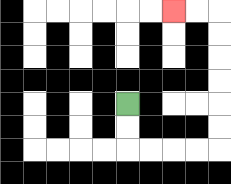{'start': '[5, 4]', 'end': '[7, 0]', 'path_directions': 'D,D,R,R,R,R,U,U,U,U,U,U,L,L', 'path_coordinates': '[[5, 4], [5, 5], [5, 6], [6, 6], [7, 6], [8, 6], [9, 6], [9, 5], [9, 4], [9, 3], [9, 2], [9, 1], [9, 0], [8, 0], [7, 0]]'}